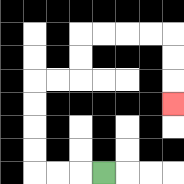{'start': '[4, 7]', 'end': '[7, 4]', 'path_directions': 'L,L,L,U,U,U,U,R,R,U,U,R,R,R,R,D,D,D', 'path_coordinates': '[[4, 7], [3, 7], [2, 7], [1, 7], [1, 6], [1, 5], [1, 4], [1, 3], [2, 3], [3, 3], [3, 2], [3, 1], [4, 1], [5, 1], [6, 1], [7, 1], [7, 2], [7, 3], [7, 4]]'}